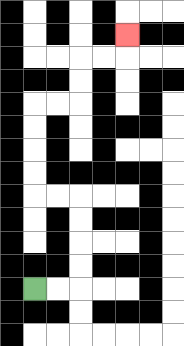{'start': '[1, 12]', 'end': '[5, 1]', 'path_directions': 'R,R,U,U,U,U,L,L,U,U,U,U,R,R,U,U,R,R,U', 'path_coordinates': '[[1, 12], [2, 12], [3, 12], [3, 11], [3, 10], [3, 9], [3, 8], [2, 8], [1, 8], [1, 7], [1, 6], [1, 5], [1, 4], [2, 4], [3, 4], [3, 3], [3, 2], [4, 2], [5, 2], [5, 1]]'}